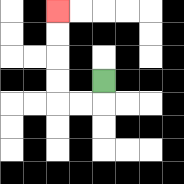{'start': '[4, 3]', 'end': '[2, 0]', 'path_directions': 'D,L,L,U,U,U,U', 'path_coordinates': '[[4, 3], [4, 4], [3, 4], [2, 4], [2, 3], [2, 2], [2, 1], [2, 0]]'}